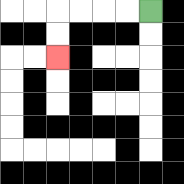{'start': '[6, 0]', 'end': '[2, 2]', 'path_directions': 'L,L,L,L,D,D', 'path_coordinates': '[[6, 0], [5, 0], [4, 0], [3, 0], [2, 0], [2, 1], [2, 2]]'}